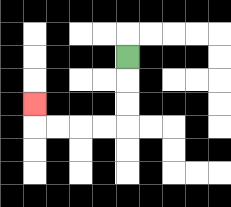{'start': '[5, 2]', 'end': '[1, 4]', 'path_directions': 'D,D,D,L,L,L,L,U', 'path_coordinates': '[[5, 2], [5, 3], [5, 4], [5, 5], [4, 5], [3, 5], [2, 5], [1, 5], [1, 4]]'}